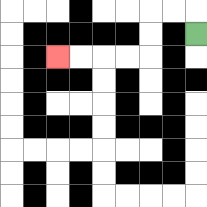{'start': '[8, 1]', 'end': '[2, 2]', 'path_directions': 'U,L,L,D,D,L,L,L,L', 'path_coordinates': '[[8, 1], [8, 0], [7, 0], [6, 0], [6, 1], [6, 2], [5, 2], [4, 2], [3, 2], [2, 2]]'}